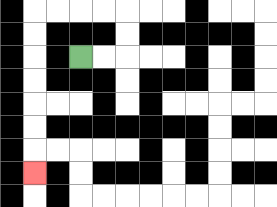{'start': '[3, 2]', 'end': '[1, 7]', 'path_directions': 'R,R,U,U,L,L,L,L,D,D,D,D,D,D,D', 'path_coordinates': '[[3, 2], [4, 2], [5, 2], [5, 1], [5, 0], [4, 0], [3, 0], [2, 0], [1, 0], [1, 1], [1, 2], [1, 3], [1, 4], [1, 5], [1, 6], [1, 7]]'}